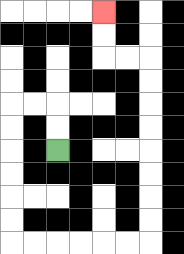{'start': '[2, 6]', 'end': '[4, 0]', 'path_directions': 'U,U,L,L,D,D,D,D,D,D,R,R,R,R,R,R,U,U,U,U,U,U,U,U,L,L,U,U', 'path_coordinates': '[[2, 6], [2, 5], [2, 4], [1, 4], [0, 4], [0, 5], [0, 6], [0, 7], [0, 8], [0, 9], [0, 10], [1, 10], [2, 10], [3, 10], [4, 10], [5, 10], [6, 10], [6, 9], [6, 8], [6, 7], [6, 6], [6, 5], [6, 4], [6, 3], [6, 2], [5, 2], [4, 2], [4, 1], [4, 0]]'}